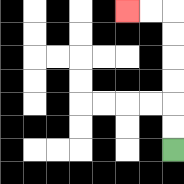{'start': '[7, 6]', 'end': '[5, 0]', 'path_directions': 'U,U,U,U,U,U,L,L', 'path_coordinates': '[[7, 6], [7, 5], [7, 4], [7, 3], [7, 2], [7, 1], [7, 0], [6, 0], [5, 0]]'}